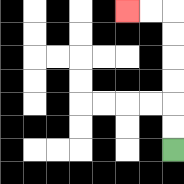{'start': '[7, 6]', 'end': '[5, 0]', 'path_directions': 'U,U,U,U,U,U,L,L', 'path_coordinates': '[[7, 6], [7, 5], [7, 4], [7, 3], [7, 2], [7, 1], [7, 0], [6, 0], [5, 0]]'}